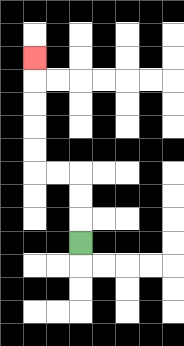{'start': '[3, 10]', 'end': '[1, 2]', 'path_directions': 'U,U,U,L,L,U,U,U,U,U', 'path_coordinates': '[[3, 10], [3, 9], [3, 8], [3, 7], [2, 7], [1, 7], [1, 6], [1, 5], [1, 4], [1, 3], [1, 2]]'}